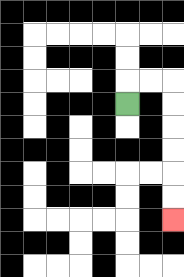{'start': '[5, 4]', 'end': '[7, 9]', 'path_directions': 'U,R,R,D,D,D,D,D,D', 'path_coordinates': '[[5, 4], [5, 3], [6, 3], [7, 3], [7, 4], [7, 5], [7, 6], [7, 7], [7, 8], [7, 9]]'}